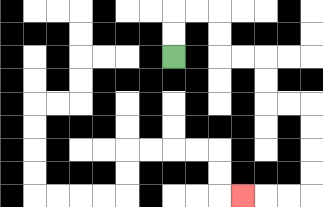{'start': '[7, 2]', 'end': '[10, 8]', 'path_directions': 'U,U,R,R,D,D,R,R,D,D,R,R,D,D,D,D,L,L,L', 'path_coordinates': '[[7, 2], [7, 1], [7, 0], [8, 0], [9, 0], [9, 1], [9, 2], [10, 2], [11, 2], [11, 3], [11, 4], [12, 4], [13, 4], [13, 5], [13, 6], [13, 7], [13, 8], [12, 8], [11, 8], [10, 8]]'}